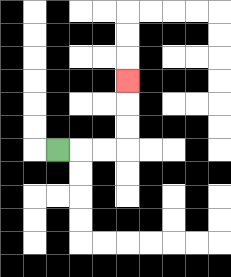{'start': '[2, 6]', 'end': '[5, 3]', 'path_directions': 'R,R,R,U,U,U', 'path_coordinates': '[[2, 6], [3, 6], [4, 6], [5, 6], [5, 5], [5, 4], [5, 3]]'}